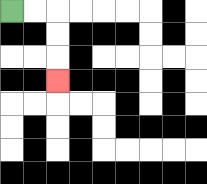{'start': '[0, 0]', 'end': '[2, 3]', 'path_directions': 'R,R,D,D,D', 'path_coordinates': '[[0, 0], [1, 0], [2, 0], [2, 1], [2, 2], [2, 3]]'}